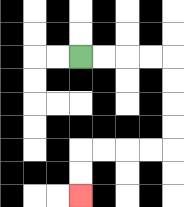{'start': '[3, 2]', 'end': '[3, 8]', 'path_directions': 'R,R,R,R,D,D,D,D,L,L,L,L,D,D', 'path_coordinates': '[[3, 2], [4, 2], [5, 2], [6, 2], [7, 2], [7, 3], [7, 4], [7, 5], [7, 6], [6, 6], [5, 6], [4, 6], [3, 6], [3, 7], [3, 8]]'}